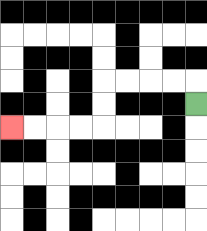{'start': '[8, 4]', 'end': '[0, 5]', 'path_directions': 'U,L,L,L,L,D,D,L,L,L,L', 'path_coordinates': '[[8, 4], [8, 3], [7, 3], [6, 3], [5, 3], [4, 3], [4, 4], [4, 5], [3, 5], [2, 5], [1, 5], [0, 5]]'}